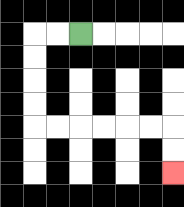{'start': '[3, 1]', 'end': '[7, 7]', 'path_directions': 'L,L,D,D,D,D,R,R,R,R,R,R,D,D', 'path_coordinates': '[[3, 1], [2, 1], [1, 1], [1, 2], [1, 3], [1, 4], [1, 5], [2, 5], [3, 5], [4, 5], [5, 5], [6, 5], [7, 5], [7, 6], [7, 7]]'}